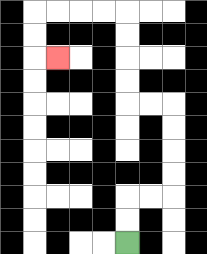{'start': '[5, 10]', 'end': '[2, 2]', 'path_directions': 'U,U,R,R,U,U,U,U,L,L,U,U,U,U,L,L,L,L,D,D,R', 'path_coordinates': '[[5, 10], [5, 9], [5, 8], [6, 8], [7, 8], [7, 7], [7, 6], [7, 5], [7, 4], [6, 4], [5, 4], [5, 3], [5, 2], [5, 1], [5, 0], [4, 0], [3, 0], [2, 0], [1, 0], [1, 1], [1, 2], [2, 2]]'}